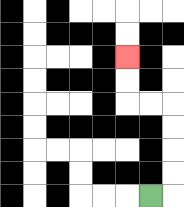{'start': '[6, 8]', 'end': '[5, 2]', 'path_directions': 'R,U,U,U,U,L,L,U,U', 'path_coordinates': '[[6, 8], [7, 8], [7, 7], [7, 6], [7, 5], [7, 4], [6, 4], [5, 4], [5, 3], [5, 2]]'}